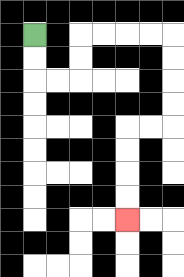{'start': '[1, 1]', 'end': '[5, 9]', 'path_directions': 'D,D,R,R,U,U,R,R,R,R,D,D,D,D,L,L,D,D,D,D', 'path_coordinates': '[[1, 1], [1, 2], [1, 3], [2, 3], [3, 3], [3, 2], [3, 1], [4, 1], [5, 1], [6, 1], [7, 1], [7, 2], [7, 3], [7, 4], [7, 5], [6, 5], [5, 5], [5, 6], [5, 7], [5, 8], [5, 9]]'}